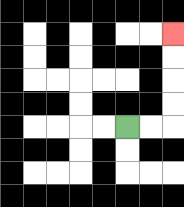{'start': '[5, 5]', 'end': '[7, 1]', 'path_directions': 'R,R,U,U,U,U', 'path_coordinates': '[[5, 5], [6, 5], [7, 5], [7, 4], [7, 3], [7, 2], [7, 1]]'}